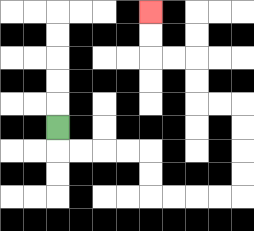{'start': '[2, 5]', 'end': '[6, 0]', 'path_directions': 'D,R,R,R,R,D,D,R,R,R,R,U,U,U,U,L,L,U,U,L,L,U,U', 'path_coordinates': '[[2, 5], [2, 6], [3, 6], [4, 6], [5, 6], [6, 6], [6, 7], [6, 8], [7, 8], [8, 8], [9, 8], [10, 8], [10, 7], [10, 6], [10, 5], [10, 4], [9, 4], [8, 4], [8, 3], [8, 2], [7, 2], [6, 2], [6, 1], [6, 0]]'}